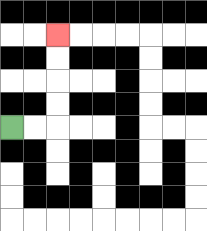{'start': '[0, 5]', 'end': '[2, 1]', 'path_directions': 'R,R,U,U,U,U', 'path_coordinates': '[[0, 5], [1, 5], [2, 5], [2, 4], [2, 3], [2, 2], [2, 1]]'}